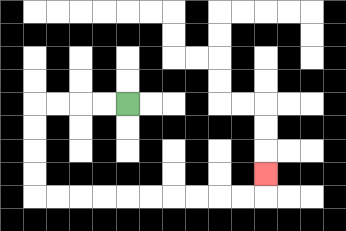{'start': '[5, 4]', 'end': '[11, 7]', 'path_directions': 'L,L,L,L,D,D,D,D,R,R,R,R,R,R,R,R,R,R,U', 'path_coordinates': '[[5, 4], [4, 4], [3, 4], [2, 4], [1, 4], [1, 5], [1, 6], [1, 7], [1, 8], [2, 8], [3, 8], [4, 8], [5, 8], [6, 8], [7, 8], [8, 8], [9, 8], [10, 8], [11, 8], [11, 7]]'}